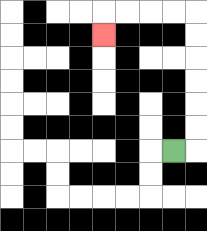{'start': '[7, 6]', 'end': '[4, 1]', 'path_directions': 'R,U,U,U,U,U,U,L,L,L,L,D', 'path_coordinates': '[[7, 6], [8, 6], [8, 5], [8, 4], [8, 3], [8, 2], [8, 1], [8, 0], [7, 0], [6, 0], [5, 0], [4, 0], [4, 1]]'}